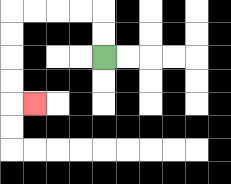{'start': '[4, 2]', 'end': '[1, 4]', 'path_directions': 'U,U,L,L,L,L,D,D,D,D,R', 'path_coordinates': '[[4, 2], [4, 1], [4, 0], [3, 0], [2, 0], [1, 0], [0, 0], [0, 1], [0, 2], [0, 3], [0, 4], [1, 4]]'}